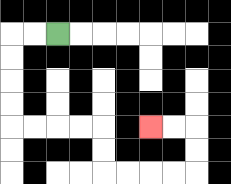{'start': '[2, 1]', 'end': '[6, 5]', 'path_directions': 'L,L,D,D,D,D,R,R,R,R,D,D,R,R,R,R,U,U,L,L', 'path_coordinates': '[[2, 1], [1, 1], [0, 1], [0, 2], [0, 3], [0, 4], [0, 5], [1, 5], [2, 5], [3, 5], [4, 5], [4, 6], [4, 7], [5, 7], [6, 7], [7, 7], [8, 7], [8, 6], [8, 5], [7, 5], [6, 5]]'}